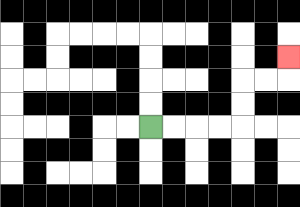{'start': '[6, 5]', 'end': '[12, 2]', 'path_directions': 'R,R,R,R,U,U,R,R,U', 'path_coordinates': '[[6, 5], [7, 5], [8, 5], [9, 5], [10, 5], [10, 4], [10, 3], [11, 3], [12, 3], [12, 2]]'}